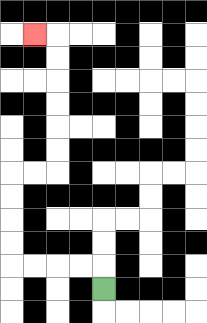{'start': '[4, 12]', 'end': '[1, 1]', 'path_directions': 'U,L,L,L,L,U,U,U,U,R,R,U,U,U,U,U,U,L', 'path_coordinates': '[[4, 12], [4, 11], [3, 11], [2, 11], [1, 11], [0, 11], [0, 10], [0, 9], [0, 8], [0, 7], [1, 7], [2, 7], [2, 6], [2, 5], [2, 4], [2, 3], [2, 2], [2, 1], [1, 1]]'}